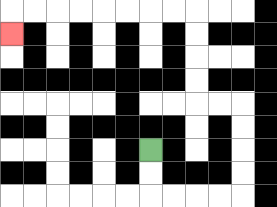{'start': '[6, 6]', 'end': '[0, 1]', 'path_directions': 'D,D,R,R,R,R,U,U,U,U,L,L,U,U,U,U,L,L,L,L,L,L,L,L,D', 'path_coordinates': '[[6, 6], [6, 7], [6, 8], [7, 8], [8, 8], [9, 8], [10, 8], [10, 7], [10, 6], [10, 5], [10, 4], [9, 4], [8, 4], [8, 3], [8, 2], [8, 1], [8, 0], [7, 0], [6, 0], [5, 0], [4, 0], [3, 0], [2, 0], [1, 0], [0, 0], [0, 1]]'}